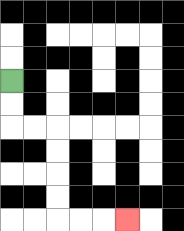{'start': '[0, 3]', 'end': '[5, 9]', 'path_directions': 'D,D,R,R,D,D,D,D,R,R,R', 'path_coordinates': '[[0, 3], [0, 4], [0, 5], [1, 5], [2, 5], [2, 6], [2, 7], [2, 8], [2, 9], [3, 9], [4, 9], [5, 9]]'}